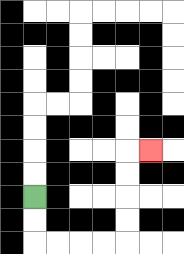{'start': '[1, 8]', 'end': '[6, 6]', 'path_directions': 'D,D,R,R,R,R,U,U,U,U,R', 'path_coordinates': '[[1, 8], [1, 9], [1, 10], [2, 10], [3, 10], [4, 10], [5, 10], [5, 9], [5, 8], [5, 7], [5, 6], [6, 6]]'}